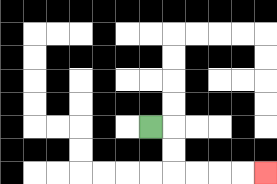{'start': '[6, 5]', 'end': '[11, 7]', 'path_directions': 'R,D,D,R,R,R,R', 'path_coordinates': '[[6, 5], [7, 5], [7, 6], [7, 7], [8, 7], [9, 7], [10, 7], [11, 7]]'}